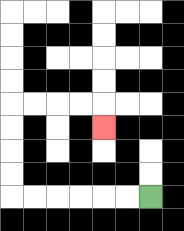{'start': '[6, 8]', 'end': '[4, 5]', 'path_directions': 'L,L,L,L,L,L,U,U,U,U,R,R,R,R,D', 'path_coordinates': '[[6, 8], [5, 8], [4, 8], [3, 8], [2, 8], [1, 8], [0, 8], [0, 7], [0, 6], [0, 5], [0, 4], [1, 4], [2, 4], [3, 4], [4, 4], [4, 5]]'}